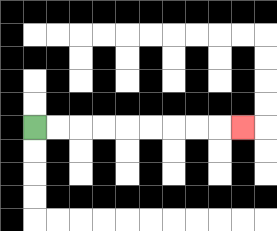{'start': '[1, 5]', 'end': '[10, 5]', 'path_directions': 'R,R,R,R,R,R,R,R,R', 'path_coordinates': '[[1, 5], [2, 5], [3, 5], [4, 5], [5, 5], [6, 5], [7, 5], [8, 5], [9, 5], [10, 5]]'}